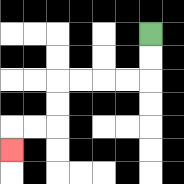{'start': '[6, 1]', 'end': '[0, 6]', 'path_directions': 'D,D,L,L,L,L,D,D,L,L,D', 'path_coordinates': '[[6, 1], [6, 2], [6, 3], [5, 3], [4, 3], [3, 3], [2, 3], [2, 4], [2, 5], [1, 5], [0, 5], [0, 6]]'}